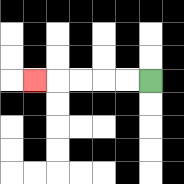{'start': '[6, 3]', 'end': '[1, 3]', 'path_directions': 'L,L,L,L,L', 'path_coordinates': '[[6, 3], [5, 3], [4, 3], [3, 3], [2, 3], [1, 3]]'}